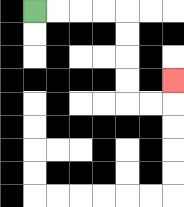{'start': '[1, 0]', 'end': '[7, 3]', 'path_directions': 'R,R,R,R,D,D,D,D,R,R,U', 'path_coordinates': '[[1, 0], [2, 0], [3, 0], [4, 0], [5, 0], [5, 1], [5, 2], [5, 3], [5, 4], [6, 4], [7, 4], [7, 3]]'}